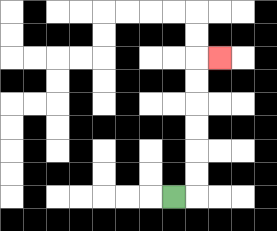{'start': '[7, 8]', 'end': '[9, 2]', 'path_directions': 'R,U,U,U,U,U,U,R', 'path_coordinates': '[[7, 8], [8, 8], [8, 7], [8, 6], [8, 5], [8, 4], [8, 3], [8, 2], [9, 2]]'}